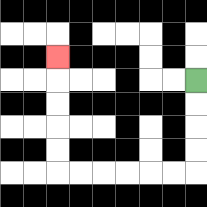{'start': '[8, 3]', 'end': '[2, 2]', 'path_directions': 'D,D,D,D,L,L,L,L,L,L,U,U,U,U,U', 'path_coordinates': '[[8, 3], [8, 4], [8, 5], [8, 6], [8, 7], [7, 7], [6, 7], [5, 7], [4, 7], [3, 7], [2, 7], [2, 6], [2, 5], [2, 4], [2, 3], [2, 2]]'}